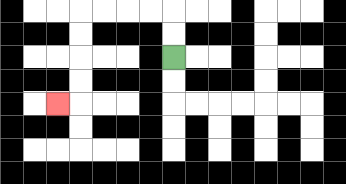{'start': '[7, 2]', 'end': '[2, 4]', 'path_directions': 'U,U,L,L,L,L,D,D,D,D,L', 'path_coordinates': '[[7, 2], [7, 1], [7, 0], [6, 0], [5, 0], [4, 0], [3, 0], [3, 1], [3, 2], [3, 3], [3, 4], [2, 4]]'}